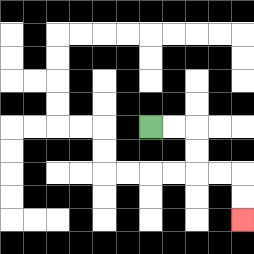{'start': '[6, 5]', 'end': '[10, 9]', 'path_directions': 'R,R,D,D,R,R,D,D', 'path_coordinates': '[[6, 5], [7, 5], [8, 5], [8, 6], [8, 7], [9, 7], [10, 7], [10, 8], [10, 9]]'}